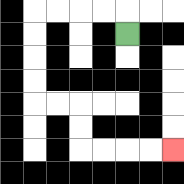{'start': '[5, 1]', 'end': '[7, 6]', 'path_directions': 'U,L,L,L,L,D,D,D,D,R,R,D,D,R,R,R,R', 'path_coordinates': '[[5, 1], [5, 0], [4, 0], [3, 0], [2, 0], [1, 0], [1, 1], [1, 2], [1, 3], [1, 4], [2, 4], [3, 4], [3, 5], [3, 6], [4, 6], [5, 6], [6, 6], [7, 6]]'}